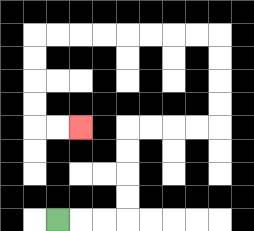{'start': '[2, 9]', 'end': '[3, 5]', 'path_directions': 'R,R,R,U,U,U,U,R,R,R,R,U,U,U,U,L,L,L,L,L,L,L,L,D,D,D,D,R,R', 'path_coordinates': '[[2, 9], [3, 9], [4, 9], [5, 9], [5, 8], [5, 7], [5, 6], [5, 5], [6, 5], [7, 5], [8, 5], [9, 5], [9, 4], [9, 3], [9, 2], [9, 1], [8, 1], [7, 1], [6, 1], [5, 1], [4, 1], [3, 1], [2, 1], [1, 1], [1, 2], [1, 3], [1, 4], [1, 5], [2, 5], [3, 5]]'}